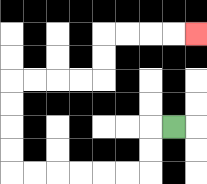{'start': '[7, 5]', 'end': '[8, 1]', 'path_directions': 'L,D,D,L,L,L,L,L,L,U,U,U,U,R,R,R,R,U,U,R,R,R,R', 'path_coordinates': '[[7, 5], [6, 5], [6, 6], [6, 7], [5, 7], [4, 7], [3, 7], [2, 7], [1, 7], [0, 7], [0, 6], [0, 5], [0, 4], [0, 3], [1, 3], [2, 3], [3, 3], [4, 3], [4, 2], [4, 1], [5, 1], [6, 1], [7, 1], [8, 1]]'}